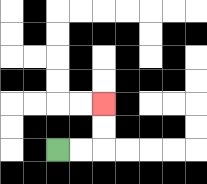{'start': '[2, 6]', 'end': '[4, 4]', 'path_directions': 'R,R,U,U', 'path_coordinates': '[[2, 6], [3, 6], [4, 6], [4, 5], [4, 4]]'}